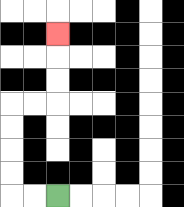{'start': '[2, 8]', 'end': '[2, 1]', 'path_directions': 'L,L,U,U,U,U,R,R,U,U,U', 'path_coordinates': '[[2, 8], [1, 8], [0, 8], [0, 7], [0, 6], [0, 5], [0, 4], [1, 4], [2, 4], [2, 3], [2, 2], [2, 1]]'}